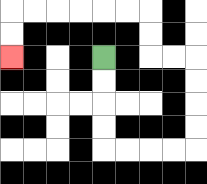{'start': '[4, 2]', 'end': '[0, 2]', 'path_directions': 'D,D,D,D,R,R,R,R,U,U,U,U,L,L,U,U,L,L,L,L,L,L,D,D', 'path_coordinates': '[[4, 2], [4, 3], [4, 4], [4, 5], [4, 6], [5, 6], [6, 6], [7, 6], [8, 6], [8, 5], [8, 4], [8, 3], [8, 2], [7, 2], [6, 2], [6, 1], [6, 0], [5, 0], [4, 0], [3, 0], [2, 0], [1, 0], [0, 0], [0, 1], [0, 2]]'}